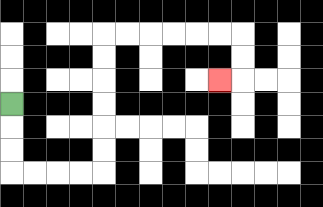{'start': '[0, 4]', 'end': '[9, 3]', 'path_directions': 'D,D,D,R,R,R,R,U,U,U,U,U,U,R,R,R,R,R,R,D,D,L', 'path_coordinates': '[[0, 4], [0, 5], [0, 6], [0, 7], [1, 7], [2, 7], [3, 7], [4, 7], [4, 6], [4, 5], [4, 4], [4, 3], [4, 2], [4, 1], [5, 1], [6, 1], [7, 1], [8, 1], [9, 1], [10, 1], [10, 2], [10, 3], [9, 3]]'}